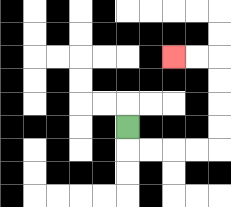{'start': '[5, 5]', 'end': '[7, 2]', 'path_directions': 'D,R,R,R,R,U,U,U,U,L,L', 'path_coordinates': '[[5, 5], [5, 6], [6, 6], [7, 6], [8, 6], [9, 6], [9, 5], [9, 4], [9, 3], [9, 2], [8, 2], [7, 2]]'}